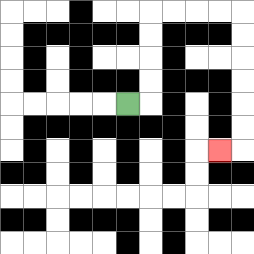{'start': '[5, 4]', 'end': '[9, 6]', 'path_directions': 'R,U,U,U,U,R,R,R,R,D,D,D,D,D,D,L', 'path_coordinates': '[[5, 4], [6, 4], [6, 3], [6, 2], [6, 1], [6, 0], [7, 0], [8, 0], [9, 0], [10, 0], [10, 1], [10, 2], [10, 3], [10, 4], [10, 5], [10, 6], [9, 6]]'}